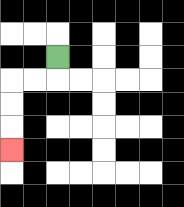{'start': '[2, 2]', 'end': '[0, 6]', 'path_directions': 'D,L,L,D,D,D', 'path_coordinates': '[[2, 2], [2, 3], [1, 3], [0, 3], [0, 4], [0, 5], [0, 6]]'}